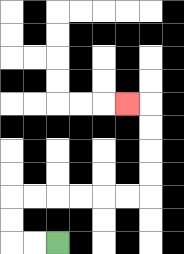{'start': '[2, 10]', 'end': '[5, 4]', 'path_directions': 'L,L,U,U,R,R,R,R,R,R,U,U,U,U,L', 'path_coordinates': '[[2, 10], [1, 10], [0, 10], [0, 9], [0, 8], [1, 8], [2, 8], [3, 8], [4, 8], [5, 8], [6, 8], [6, 7], [6, 6], [6, 5], [6, 4], [5, 4]]'}